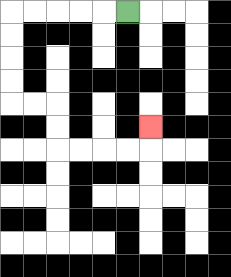{'start': '[5, 0]', 'end': '[6, 5]', 'path_directions': 'L,L,L,L,L,D,D,D,D,R,R,D,D,R,R,R,R,U', 'path_coordinates': '[[5, 0], [4, 0], [3, 0], [2, 0], [1, 0], [0, 0], [0, 1], [0, 2], [0, 3], [0, 4], [1, 4], [2, 4], [2, 5], [2, 6], [3, 6], [4, 6], [5, 6], [6, 6], [6, 5]]'}